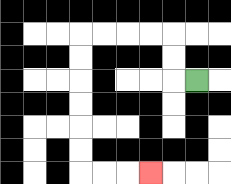{'start': '[8, 3]', 'end': '[6, 7]', 'path_directions': 'L,U,U,L,L,L,L,D,D,D,D,D,D,R,R,R', 'path_coordinates': '[[8, 3], [7, 3], [7, 2], [7, 1], [6, 1], [5, 1], [4, 1], [3, 1], [3, 2], [3, 3], [3, 4], [3, 5], [3, 6], [3, 7], [4, 7], [5, 7], [6, 7]]'}